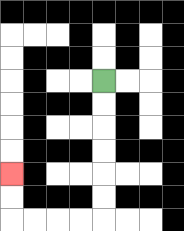{'start': '[4, 3]', 'end': '[0, 7]', 'path_directions': 'D,D,D,D,D,D,L,L,L,L,U,U', 'path_coordinates': '[[4, 3], [4, 4], [4, 5], [4, 6], [4, 7], [4, 8], [4, 9], [3, 9], [2, 9], [1, 9], [0, 9], [0, 8], [0, 7]]'}